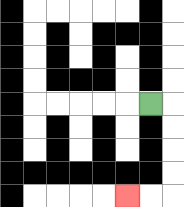{'start': '[6, 4]', 'end': '[5, 8]', 'path_directions': 'R,D,D,D,D,L,L', 'path_coordinates': '[[6, 4], [7, 4], [7, 5], [7, 6], [7, 7], [7, 8], [6, 8], [5, 8]]'}